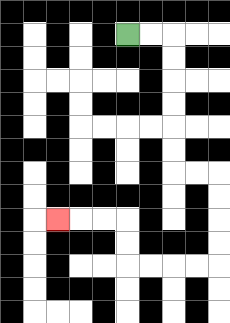{'start': '[5, 1]', 'end': '[2, 9]', 'path_directions': 'R,R,D,D,D,D,D,D,R,R,D,D,D,D,L,L,L,L,U,U,L,L,L', 'path_coordinates': '[[5, 1], [6, 1], [7, 1], [7, 2], [7, 3], [7, 4], [7, 5], [7, 6], [7, 7], [8, 7], [9, 7], [9, 8], [9, 9], [9, 10], [9, 11], [8, 11], [7, 11], [6, 11], [5, 11], [5, 10], [5, 9], [4, 9], [3, 9], [2, 9]]'}